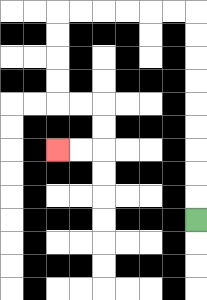{'start': '[8, 9]', 'end': '[2, 6]', 'path_directions': 'U,U,U,U,U,U,U,U,U,L,L,L,L,L,L,D,D,D,D,R,R,D,D,L,L', 'path_coordinates': '[[8, 9], [8, 8], [8, 7], [8, 6], [8, 5], [8, 4], [8, 3], [8, 2], [8, 1], [8, 0], [7, 0], [6, 0], [5, 0], [4, 0], [3, 0], [2, 0], [2, 1], [2, 2], [2, 3], [2, 4], [3, 4], [4, 4], [4, 5], [4, 6], [3, 6], [2, 6]]'}